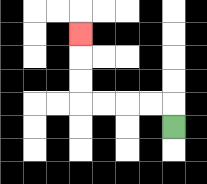{'start': '[7, 5]', 'end': '[3, 1]', 'path_directions': 'U,L,L,L,L,U,U,U', 'path_coordinates': '[[7, 5], [7, 4], [6, 4], [5, 4], [4, 4], [3, 4], [3, 3], [3, 2], [3, 1]]'}